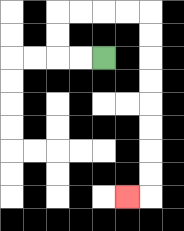{'start': '[4, 2]', 'end': '[5, 8]', 'path_directions': 'L,L,U,U,R,R,R,R,D,D,D,D,D,D,D,D,L', 'path_coordinates': '[[4, 2], [3, 2], [2, 2], [2, 1], [2, 0], [3, 0], [4, 0], [5, 0], [6, 0], [6, 1], [6, 2], [6, 3], [6, 4], [6, 5], [6, 6], [6, 7], [6, 8], [5, 8]]'}